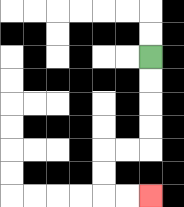{'start': '[6, 2]', 'end': '[6, 8]', 'path_directions': 'D,D,D,D,L,L,D,D,R,R', 'path_coordinates': '[[6, 2], [6, 3], [6, 4], [6, 5], [6, 6], [5, 6], [4, 6], [4, 7], [4, 8], [5, 8], [6, 8]]'}